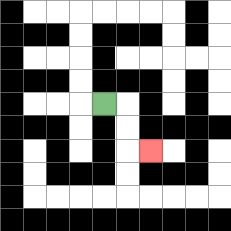{'start': '[4, 4]', 'end': '[6, 6]', 'path_directions': 'R,D,D,R', 'path_coordinates': '[[4, 4], [5, 4], [5, 5], [5, 6], [6, 6]]'}